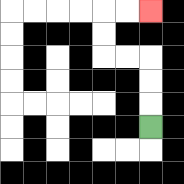{'start': '[6, 5]', 'end': '[6, 0]', 'path_directions': 'U,U,U,L,L,U,U,R,R', 'path_coordinates': '[[6, 5], [6, 4], [6, 3], [6, 2], [5, 2], [4, 2], [4, 1], [4, 0], [5, 0], [6, 0]]'}